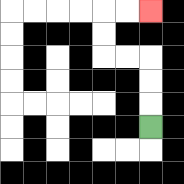{'start': '[6, 5]', 'end': '[6, 0]', 'path_directions': 'U,U,U,L,L,U,U,R,R', 'path_coordinates': '[[6, 5], [6, 4], [6, 3], [6, 2], [5, 2], [4, 2], [4, 1], [4, 0], [5, 0], [6, 0]]'}